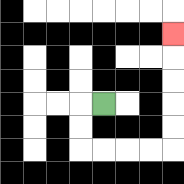{'start': '[4, 4]', 'end': '[7, 1]', 'path_directions': 'L,D,D,R,R,R,R,U,U,U,U,U', 'path_coordinates': '[[4, 4], [3, 4], [3, 5], [3, 6], [4, 6], [5, 6], [6, 6], [7, 6], [7, 5], [7, 4], [7, 3], [7, 2], [7, 1]]'}